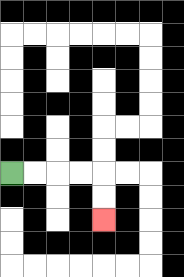{'start': '[0, 7]', 'end': '[4, 9]', 'path_directions': 'R,R,R,R,D,D', 'path_coordinates': '[[0, 7], [1, 7], [2, 7], [3, 7], [4, 7], [4, 8], [4, 9]]'}